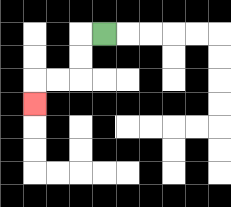{'start': '[4, 1]', 'end': '[1, 4]', 'path_directions': 'L,D,D,L,L,D', 'path_coordinates': '[[4, 1], [3, 1], [3, 2], [3, 3], [2, 3], [1, 3], [1, 4]]'}